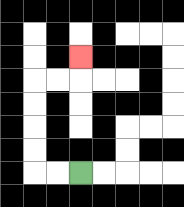{'start': '[3, 7]', 'end': '[3, 2]', 'path_directions': 'L,L,U,U,U,U,R,R,U', 'path_coordinates': '[[3, 7], [2, 7], [1, 7], [1, 6], [1, 5], [1, 4], [1, 3], [2, 3], [3, 3], [3, 2]]'}